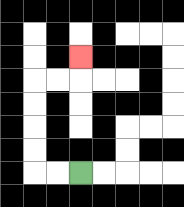{'start': '[3, 7]', 'end': '[3, 2]', 'path_directions': 'L,L,U,U,U,U,R,R,U', 'path_coordinates': '[[3, 7], [2, 7], [1, 7], [1, 6], [1, 5], [1, 4], [1, 3], [2, 3], [3, 3], [3, 2]]'}